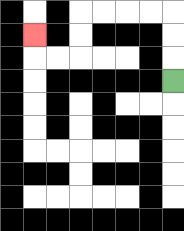{'start': '[7, 3]', 'end': '[1, 1]', 'path_directions': 'U,U,U,L,L,L,L,D,D,L,L,U', 'path_coordinates': '[[7, 3], [7, 2], [7, 1], [7, 0], [6, 0], [5, 0], [4, 0], [3, 0], [3, 1], [3, 2], [2, 2], [1, 2], [1, 1]]'}